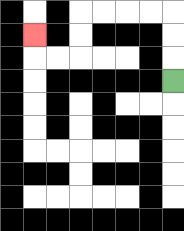{'start': '[7, 3]', 'end': '[1, 1]', 'path_directions': 'U,U,U,L,L,L,L,D,D,L,L,U', 'path_coordinates': '[[7, 3], [7, 2], [7, 1], [7, 0], [6, 0], [5, 0], [4, 0], [3, 0], [3, 1], [3, 2], [2, 2], [1, 2], [1, 1]]'}